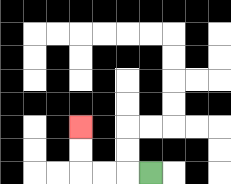{'start': '[6, 7]', 'end': '[3, 5]', 'path_directions': 'L,L,L,U,U', 'path_coordinates': '[[6, 7], [5, 7], [4, 7], [3, 7], [3, 6], [3, 5]]'}